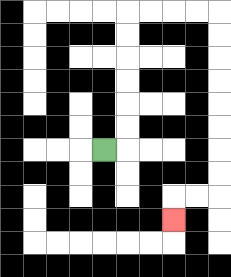{'start': '[4, 6]', 'end': '[7, 9]', 'path_directions': 'R,U,U,U,U,U,U,R,R,R,R,D,D,D,D,D,D,D,D,L,L,D', 'path_coordinates': '[[4, 6], [5, 6], [5, 5], [5, 4], [5, 3], [5, 2], [5, 1], [5, 0], [6, 0], [7, 0], [8, 0], [9, 0], [9, 1], [9, 2], [9, 3], [9, 4], [9, 5], [9, 6], [9, 7], [9, 8], [8, 8], [7, 8], [7, 9]]'}